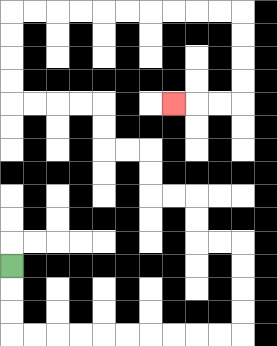{'start': '[0, 11]', 'end': '[7, 4]', 'path_directions': 'D,D,D,R,R,R,R,R,R,R,R,R,R,U,U,U,U,L,L,U,U,L,L,U,U,L,L,U,U,L,L,L,L,U,U,U,U,R,R,R,R,R,R,R,R,R,R,D,D,D,D,L,L,L', 'path_coordinates': '[[0, 11], [0, 12], [0, 13], [0, 14], [1, 14], [2, 14], [3, 14], [4, 14], [5, 14], [6, 14], [7, 14], [8, 14], [9, 14], [10, 14], [10, 13], [10, 12], [10, 11], [10, 10], [9, 10], [8, 10], [8, 9], [8, 8], [7, 8], [6, 8], [6, 7], [6, 6], [5, 6], [4, 6], [4, 5], [4, 4], [3, 4], [2, 4], [1, 4], [0, 4], [0, 3], [0, 2], [0, 1], [0, 0], [1, 0], [2, 0], [3, 0], [4, 0], [5, 0], [6, 0], [7, 0], [8, 0], [9, 0], [10, 0], [10, 1], [10, 2], [10, 3], [10, 4], [9, 4], [8, 4], [7, 4]]'}